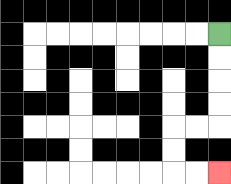{'start': '[9, 1]', 'end': '[9, 7]', 'path_directions': 'D,D,D,D,L,L,D,D,R,R', 'path_coordinates': '[[9, 1], [9, 2], [9, 3], [9, 4], [9, 5], [8, 5], [7, 5], [7, 6], [7, 7], [8, 7], [9, 7]]'}